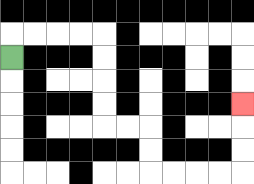{'start': '[0, 2]', 'end': '[10, 4]', 'path_directions': 'U,R,R,R,R,D,D,D,D,R,R,D,D,R,R,R,R,U,U,U', 'path_coordinates': '[[0, 2], [0, 1], [1, 1], [2, 1], [3, 1], [4, 1], [4, 2], [4, 3], [4, 4], [4, 5], [5, 5], [6, 5], [6, 6], [6, 7], [7, 7], [8, 7], [9, 7], [10, 7], [10, 6], [10, 5], [10, 4]]'}